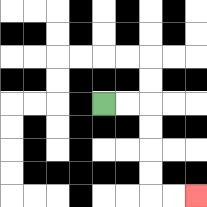{'start': '[4, 4]', 'end': '[8, 8]', 'path_directions': 'R,R,D,D,D,D,R,R', 'path_coordinates': '[[4, 4], [5, 4], [6, 4], [6, 5], [6, 6], [6, 7], [6, 8], [7, 8], [8, 8]]'}